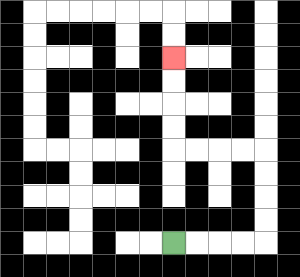{'start': '[7, 10]', 'end': '[7, 2]', 'path_directions': 'R,R,R,R,U,U,U,U,L,L,L,L,U,U,U,U', 'path_coordinates': '[[7, 10], [8, 10], [9, 10], [10, 10], [11, 10], [11, 9], [11, 8], [11, 7], [11, 6], [10, 6], [9, 6], [8, 6], [7, 6], [7, 5], [7, 4], [7, 3], [7, 2]]'}